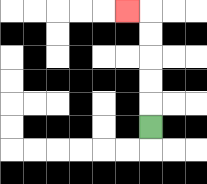{'start': '[6, 5]', 'end': '[5, 0]', 'path_directions': 'U,U,U,U,U,L', 'path_coordinates': '[[6, 5], [6, 4], [6, 3], [6, 2], [6, 1], [6, 0], [5, 0]]'}